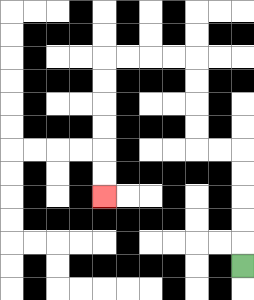{'start': '[10, 11]', 'end': '[4, 8]', 'path_directions': 'U,U,U,U,U,L,L,U,U,U,U,L,L,L,L,D,D,D,D,D,D', 'path_coordinates': '[[10, 11], [10, 10], [10, 9], [10, 8], [10, 7], [10, 6], [9, 6], [8, 6], [8, 5], [8, 4], [8, 3], [8, 2], [7, 2], [6, 2], [5, 2], [4, 2], [4, 3], [4, 4], [4, 5], [4, 6], [4, 7], [4, 8]]'}